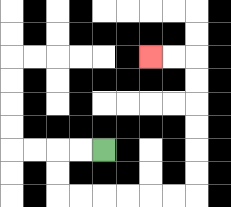{'start': '[4, 6]', 'end': '[6, 2]', 'path_directions': 'L,L,D,D,R,R,R,R,R,R,U,U,U,U,U,U,L,L', 'path_coordinates': '[[4, 6], [3, 6], [2, 6], [2, 7], [2, 8], [3, 8], [4, 8], [5, 8], [6, 8], [7, 8], [8, 8], [8, 7], [8, 6], [8, 5], [8, 4], [8, 3], [8, 2], [7, 2], [6, 2]]'}